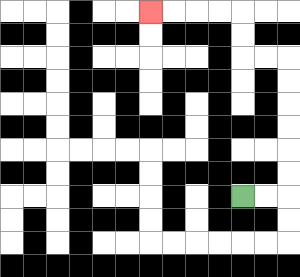{'start': '[10, 8]', 'end': '[6, 0]', 'path_directions': 'R,R,U,U,U,U,U,U,L,L,U,U,L,L,L,L', 'path_coordinates': '[[10, 8], [11, 8], [12, 8], [12, 7], [12, 6], [12, 5], [12, 4], [12, 3], [12, 2], [11, 2], [10, 2], [10, 1], [10, 0], [9, 0], [8, 0], [7, 0], [6, 0]]'}